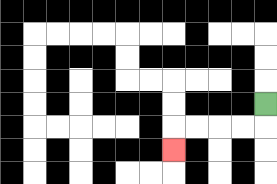{'start': '[11, 4]', 'end': '[7, 6]', 'path_directions': 'D,L,L,L,L,D', 'path_coordinates': '[[11, 4], [11, 5], [10, 5], [9, 5], [8, 5], [7, 5], [7, 6]]'}